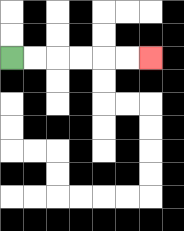{'start': '[0, 2]', 'end': '[6, 2]', 'path_directions': 'R,R,R,R,R,R', 'path_coordinates': '[[0, 2], [1, 2], [2, 2], [3, 2], [4, 2], [5, 2], [6, 2]]'}